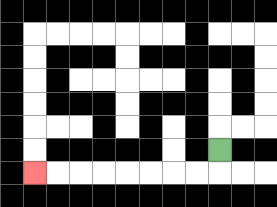{'start': '[9, 6]', 'end': '[1, 7]', 'path_directions': 'D,L,L,L,L,L,L,L,L', 'path_coordinates': '[[9, 6], [9, 7], [8, 7], [7, 7], [6, 7], [5, 7], [4, 7], [3, 7], [2, 7], [1, 7]]'}